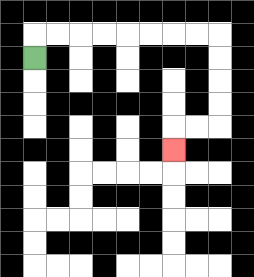{'start': '[1, 2]', 'end': '[7, 6]', 'path_directions': 'U,R,R,R,R,R,R,R,R,D,D,D,D,L,L,D', 'path_coordinates': '[[1, 2], [1, 1], [2, 1], [3, 1], [4, 1], [5, 1], [6, 1], [7, 1], [8, 1], [9, 1], [9, 2], [9, 3], [9, 4], [9, 5], [8, 5], [7, 5], [7, 6]]'}